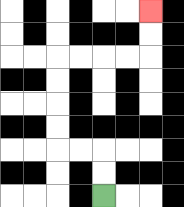{'start': '[4, 8]', 'end': '[6, 0]', 'path_directions': 'U,U,L,L,U,U,U,U,R,R,R,R,U,U', 'path_coordinates': '[[4, 8], [4, 7], [4, 6], [3, 6], [2, 6], [2, 5], [2, 4], [2, 3], [2, 2], [3, 2], [4, 2], [5, 2], [6, 2], [6, 1], [6, 0]]'}